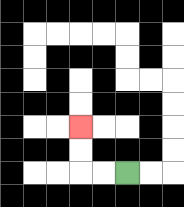{'start': '[5, 7]', 'end': '[3, 5]', 'path_directions': 'L,L,U,U', 'path_coordinates': '[[5, 7], [4, 7], [3, 7], [3, 6], [3, 5]]'}